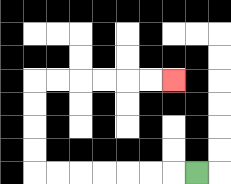{'start': '[8, 7]', 'end': '[7, 3]', 'path_directions': 'L,L,L,L,L,L,L,U,U,U,U,R,R,R,R,R,R', 'path_coordinates': '[[8, 7], [7, 7], [6, 7], [5, 7], [4, 7], [3, 7], [2, 7], [1, 7], [1, 6], [1, 5], [1, 4], [1, 3], [2, 3], [3, 3], [4, 3], [5, 3], [6, 3], [7, 3]]'}